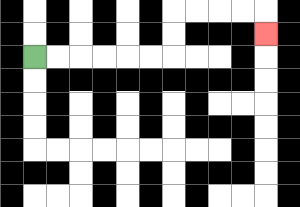{'start': '[1, 2]', 'end': '[11, 1]', 'path_directions': 'R,R,R,R,R,R,U,U,R,R,R,R,D', 'path_coordinates': '[[1, 2], [2, 2], [3, 2], [4, 2], [5, 2], [6, 2], [7, 2], [7, 1], [7, 0], [8, 0], [9, 0], [10, 0], [11, 0], [11, 1]]'}